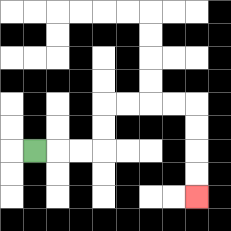{'start': '[1, 6]', 'end': '[8, 8]', 'path_directions': 'R,R,R,U,U,R,R,R,R,D,D,D,D', 'path_coordinates': '[[1, 6], [2, 6], [3, 6], [4, 6], [4, 5], [4, 4], [5, 4], [6, 4], [7, 4], [8, 4], [8, 5], [8, 6], [8, 7], [8, 8]]'}